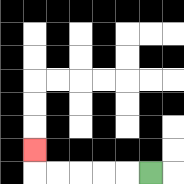{'start': '[6, 7]', 'end': '[1, 6]', 'path_directions': 'L,L,L,L,L,U', 'path_coordinates': '[[6, 7], [5, 7], [4, 7], [3, 7], [2, 7], [1, 7], [1, 6]]'}